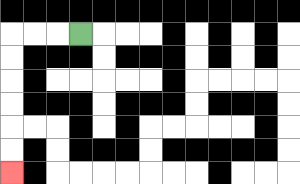{'start': '[3, 1]', 'end': '[0, 7]', 'path_directions': 'L,L,L,D,D,D,D,D,D', 'path_coordinates': '[[3, 1], [2, 1], [1, 1], [0, 1], [0, 2], [0, 3], [0, 4], [0, 5], [0, 6], [0, 7]]'}